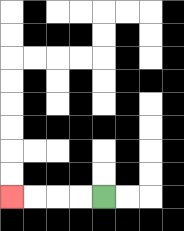{'start': '[4, 8]', 'end': '[0, 8]', 'path_directions': 'L,L,L,L', 'path_coordinates': '[[4, 8], [3, 8], [2, 8], [1, 8], [0, 8]]'}